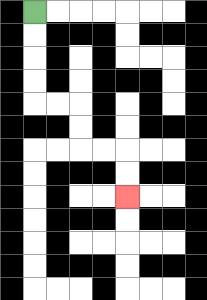{'start': '[1, 0]', 'end': '[5, 8]', 'path_directions': 'D,D,D,D,R,R,D,D,R,R,D,D', 'path_coordinates': '[[1, 0], [1, 1], [1, 2], [1, 3], [1, 4], [2, 4], [3, 4], [3, 5], [3, 6], [4, 6], [5, 6], [5, 7], [5, 8]]'}